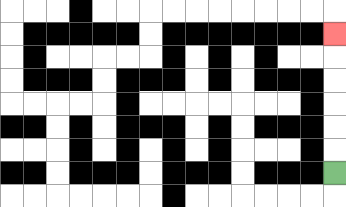{'start': '[14, 7]', 'end': '[14, 1]', 'path_directions': 'U,U,U,U,U,U', 'path_coordinates': '[[14, 7], [14, 6], [14, 5], [14, 4], [14, 3], [14, 2], [14, 1]]'}